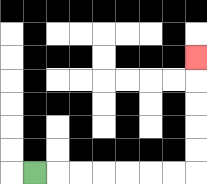{'start': '[1, 7]', 'end': '[8, 2]', 'path_directions': 'R,R,R,R,R,R,R,U,U,U,U,U', 'path_coordinates': '[[1, 7], [2, 7], [3, 7], [4, 7], [5, 7], [6, 7], [7, 7], [8, 7], [8, 6], [8, 5], [8, 4], [8, 3], [8, 2]]'}